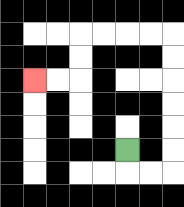{'start': '[5, 6]', 'end': '[1, 3]', 'path_directions': 'D,R,R,U,U,U,U,U,U,L,L,L,L,D,D,L,L', 'path_coordinates': '[[5, 6], [5, 7], [6, 7], [7, 7], [7, 6], [7, 5], [7, 4], [7, 3], [7, 2], [7, 1], [6, 1], [5, 1], [4, 1], [3, 1], [3, 2], [3, 3], [2, 3], [1, 3]]'}